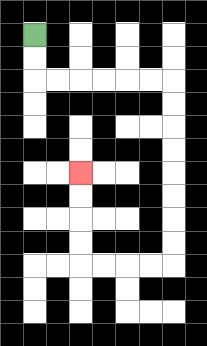{'start': '[1, 1]', 'end': '[3, 7]', 'path_directions': 'D,D,R,R,R,R,R,R,D,D,D,D,D,D,D,D,L,L,L,L,U,U,U,U', 'path_coordinates': '[[1, 1], [1, 2], [1, 3], [2, 3], [3, 3], [4, 3], [5, 3], [6, 3], [7, 3], [7, 4], [7, 5], [7, 6], [7, 7], [7, 8], [7, 9], [7, 10], [7, 11], [6, 11], [5, 11], [4, 11], [3, 11], [3, 10], [3, 9], [3, 8], [3, 7]]'}